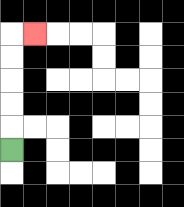{'start': '[0, 6]', 'end': '[1, 1]', 'path_directions': 'U,U,U,U,U,R', 'path_coordinates': '[[0, 6], [0, 5], [0, 4], [0, 3], [0, 2], [0, 1], [1, 1]]'}